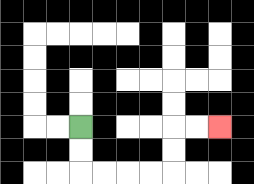{'start': '[3, 5]', 'end': '[9, 5]', 'path_directions': 'D,D,R,R,R,R,U,U,R,R', 'path_coordinates': '[[3, 5], [3, 6], [3, 7], [4, 7], [5, 7], [6, 7], [7, 7], [7, 6], [7, 5], [8, 5], [9, 5]]'}